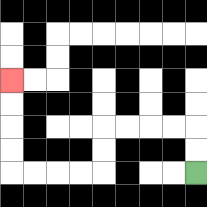{'start': '[8, 7]', 'end': '[0, 3]', 'path_directions': 'U,U,L,L,L,L,D,D,L,L,L,L,U,U,U,U', 'path_coordinates': '[[8, 7], [8, 6], [8, 5], [7, 5], [6, 5], [5, 5], [4, 5], [4, 6], [4, 7], [3, 7], [2, 7], [1, 7], [0, 7], [0, 6], [0, 5], [0, 4], [0, 3]]'}